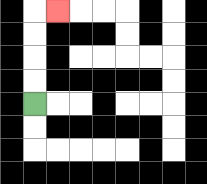{'start': '[1, 4]', 'end': '[2, 0]', 'path_directions': 'U,U,U,U,R', 'path_coordinates': '[[1, 4], [1, 3], [1, 2], [1, 1], [1, 0], [2, 0]]'}